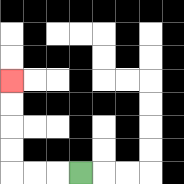{'start': '[3, 7]', 'end': '[0, 3]', 'path_directions': 'L,L,L,U,U,U,U', 'path_coordinates': '[[3, 7], [2, 7], [1, 7], [0, 7], [0, 6], [0, 5], [0, 4], [0, 3]]'}